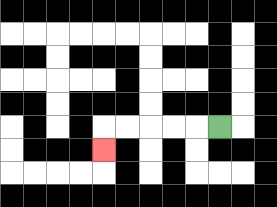{'start': '[9, 5]', 'end': '[4, 6]', 'path_directions': 'L,L,L,L,L,D', 'path_coordinates': '[[9, 5], [8, 5], [7, 5], [6, 5], [5, 5], [4, 5], [4, 6]]'}